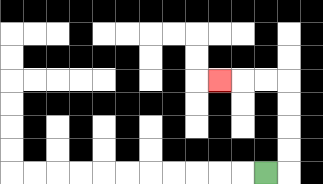{'start': '[11, 7]', 'end': '[9, 3]', 'path_directions': 'R,U,U,U,U,L,L,L', 'path_coordinates': '[[11, 7], [12, 7], [12, 6], [12, 5], [12, 4], [12, 3], [11, 3], [10, 3], [9, 3]]'}